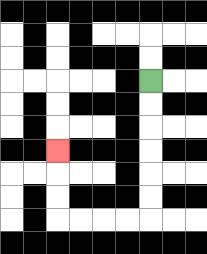{'start': '[6, 3]', 'end': '[2, 6]', 'path_directions': 'D,D,D,D,D,D,L,L,L,L,U,U,U', 'path_coordinates': '[[6, 3], [6, 4], [6, 5], [6, 6], [6, 7], [6, 8], [6, 9], [5, 9], [4, 9], [3, 9], [2, 9], [2, 8], [2, 7], [2, 6]]'}